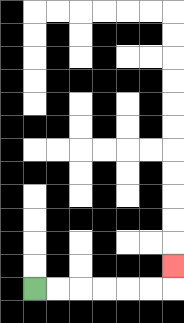{'start': '[1, 12]', 'end': '[7, 11]', 'path_directions': 'R,R,R,R,R,R,U', 'path_coordinates': '[[1, 12], [2, 12], [3, 12], [4, 12], [5, 12], [6, 12], [7, 12], [7, 11]]'}